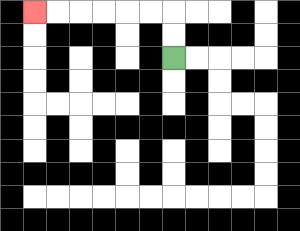{'start': '[7, 2]', 'end': '[1, 0]', 'path_directions': 'U,U,L,L,L,L,L,L', 'path_coordinates': '[[7, 2], [7, 1], [7, 0], [6, 0], [5, 0], [4, 0], [3, 0], [2, 0], [1, 0]]'}